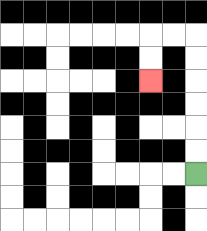{'start': '[8, 7]', 'end': '[6, 3]', 'path_directions': 'U,U,U,U,U,U,L,L,D,D', 'path_coordinates': '[[8, 7], [8, 6], [8, 5], [8, 4], [8, 3], [8, 2], [8, 1], [7, 1], [6, 1], [6, 2], [6, 3]]'}